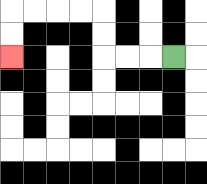{'start': '[7, 2]', 'end': '[0, 2]', 'path_directions': 'L,L,L,U,U,L,L,L,L,D,D', 'path_coordinates': '[[7, 2], [6, 2], [5, 2], [4, 2], [4, 1], [4, 0], [3, 0], [2, 0], [1, 0], [0, 0], [0, 1], [0, 2]]'}